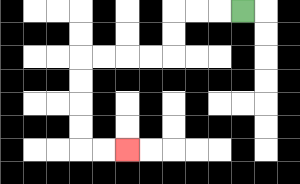{'start': '[10, 0]', 'end': '[5, 6]', 'path_directions': 'L,L,L,D,D,L,L,L,L,D,D,D,D,R,R', 'path_coordinates': '[[10, 0], [9, 0], [8, 0], [7, 0], [7, 1], [7, 2], [6, 2], [5, 2], [4, 2], [3, 2], [3, 3], [3, 4], [3, 5], [3, 6], [4, 6], [5, 6]]'}